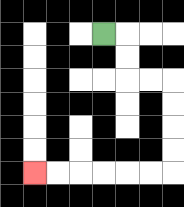{'start': '[4, 1]', 'end': '[1, 7]', 'path_directions': 'R,D,D,R,R,D,D,D,D,L,L,L,L,L,L', 'path_coordinates': '[[4, 1], [5, 1], [5, 2], [5, 3], [6, 3], [7, 3], [7, 4], [7, 5], [7, 6], [7, 7], [6, 7], [5, 7], [4, 7], [3, 7], [2, 7], [1, 7]]'}